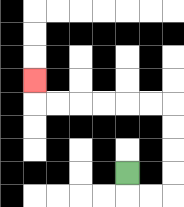{'start': '[5, 7]', 'end': '[1, 3]', 'path_directions': 'D,R,R,U,U,U,U,L,L,L,L,L,L,U', 'path_coordinates': '[[5, 7], [5, 8], [6, 8], [7, 8], [7, 7], [7, 6], [7, 5], [7, 4], [6, 4], [5, 4], [4, 4], [3, 4], [2, 4], [1, 4], [1, 3]]'}